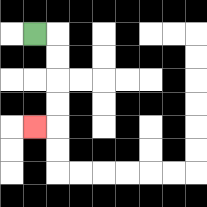{'start': '[1, 1]', 'end': '[1, 5]', 'path_directions': 'R,D,D,D,D,L', 'path_coordinates': '[[1, 1], [2, 1], [2, 2], [2, 3], [2, 4], [2, 5], [1, 5]]'}